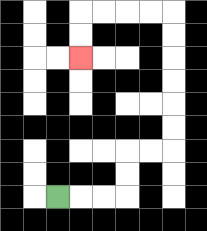{'start': '[2, 8]', 'end': '[3, 2]', 'path_directions': 'R,R,R,U,U,R,R,U,U,U,U,U,U,L,L,L,L,D,D', 'path_coordinates': '[[2, 8], [3, 8], [4, 8], [5, 8], [5, 7], [5, 6], [6, 6], [7, 6], [7, 5], [7, 4], [7, 3], [7, 2], [7, 1], [7, 0], [6, 0], [5, 0], [4, 0], [3, 0], [3, 1], [3, 2]]'}